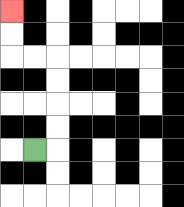{'start': '[1, 6]', 'end': '[0, 0]', 'path_directions': 'R,U,U,U,U,L,L,U,U', 'path_coordinates': '[[1, 6], [2, 6], [2, 5], [2, 4], [2, 3], [2, 2], [1, 2], [0, 2], [0, 1], [0, 0]]'}